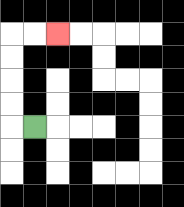{'start': '[1, 5]', 'end': '[2, 1]', 'path_directions': 'L,U,U,U,U,R,R', 'path_coordinates': '[[1, 5], [0, 5], [0, 4], [0, 3], [0, 2], [0, 1], [1, 1], [2, 1]]'}